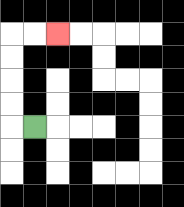{'start': '[1, 5]', 'end': '[2, 1]', 'path_directions': 'L,U,U,U,U,R,R', 'path_coordinates': '[[1, 5], [0, 5], [0, 4], [0, 3], [0, 2], [0, 1], [1, 1], [2, 1]]'}